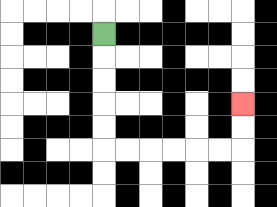{'start': '[4, 1]', 'end': '[10, 4]', 'path_directions': 'D,D,D,D,D,R,R,R,R,R,R,U,U', 'path_coordinates': '[[4, 1], [4, 2], [4, 3], [4, 4], [4, 5], [4, 6], [5, 6], [6, 6], [7, 6], [8, 6], [9, 6], [10, 6], [10, 5], [10, 4]]'}